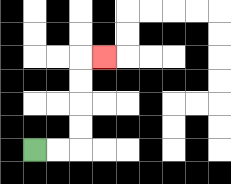{'start': '[1, 6]', 'end': '[4, 2]', 'path_directions': 'R,R,U,U,U,U,R', 'path_coordinates': '[[1, 6], [2, 6], [3, 6], [3, 5], [3, 4], [3, 3], [3, 2], [4, 2]]'}